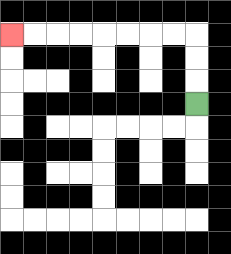{'start': '[8, 4]', 'end': '[0, 1]', 'path_directions': 'U,U,U,L,L,L,L,L,L,L,L', 'path_coordinates': '[[8, 4], [8, 3], [8, 2], [8, 1], [7, 1], [6, 1], [5, 1], [4, 1], [3, 1], [2, 1], [1, 1], [0, 1]]'}